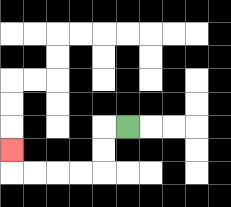{'start': '[5, 5]', 'end': '[0, 6]', 'path_directions': 'L,D,D,L,L,L,L,U', 'path_coordinates': '[[5, 5], [4, 5], [4, 6], [4, 7], [3, 7], [2, 7], [1, 7], [0, 7], [0, 6]]'}